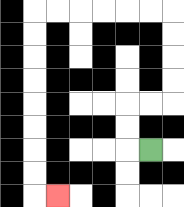{'start': '[6, 6]', 'end': '[2, 8]', 'path_directions': 'L,U,U,R,R,U,U,U,U,L,L,L,L,L,L,D,D,D,D,D,D,D,D,R', 'path_coordinates': '[[6, 6], [5, 6], [5, 5], [5, 4], [6, 4], [7, 4], [7, 3], [7, 2], [7, 1], [7, 0], [6, 0], [5, 0], [4, 0], [3, 0], [2, 0], [1, 0], [1, 1], [1, 2], [1, 3], [1, 4], [1, 5], [1, 6], [1, 7], [1, 8], [2, 8]]'}